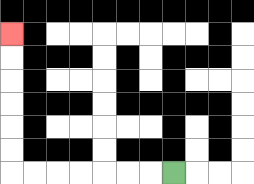{'start': '[7, 7]', 'end': '[0, 1]', 'path_directions': 'L,L,L,L,L,L,L,U,U,U,U,U,U', 'path_coordinates': '[[7, 7], [6, 7], [5, 7], [4, 7], [3, 7], [2, 7], [1, 7], [0, 7], [0, 6], [0, 5], [0, 4], [0, 3], [0, 2], [0, 1]]'}